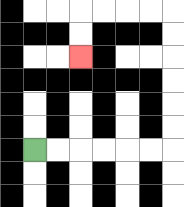{'start': '[1, 6]', 'end': '[3, 2]', 'path_directions': 'R,R,R,R,R,R,U,U,U,U,U,U,L,L,L,L,D,D', 'path_coordinates': '[[1, 6], [2, 6], [3, 6], [4, 6], [5, 6], [6, 6], [7, 6], [7, 5], [7, 4], [7, 3], [7, 2], [7, 1], [7, 0], [6, 0], [5, 0], [4, 0], [3, 0], [3, 1], [3, 2]]'}